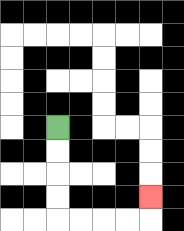{'start': '[2, 5]', 'end': '[6, 8]', 'path_directions': 'D,D,D,D,R,R,R,R,U', 'path_coordinates': '[[2, 5], [2, 6], [2, 7], [2, 8], [2, 9], [3, 9], [4, 9], [5, 9], [6, 9], [6, 8]]'}